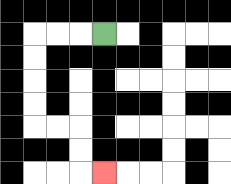{'start': '[4, 1]', 'end': '[4, 7]', 'path_directions': 'L,L,L,D,D,D,D,R,R,D,D,R', 'path_coordinates': '[[4, 1], [3, 1], [2, 1], [1, 1], [1, 2], [1, 3], [1, 4], [1, 5], [2, 5], [3, 5], [3, 6], [3, 7], [4, 7]]'}